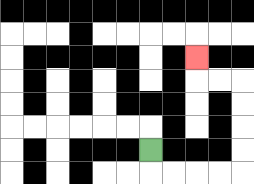{'start': '[6, 6]', 'end': '[8, 2]', 'path_directions': 'D,R,R,R,R,U,U,U,U,L,L,U', 'path_coordinates': '[[6, 6], [6, 7], [7, 7], [8, 7], [9, 7], [10, 7], [10, 6], [10, 5], [10, 4], [10, 3], [9, 3], [8, 3], [8, 2]]'}